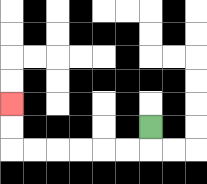{'start': '[6, 5]', 'end': '[0, 4]', 'path_directions': 'D,L,L,L,L,L,L,U,U', 'path_coordinates': '[[6, 5], [6, 6], [5, 6], [4, 6], [3, 6], [2, 6], [1, 6], [0, 6], [0, 5], [0, 4]]'}